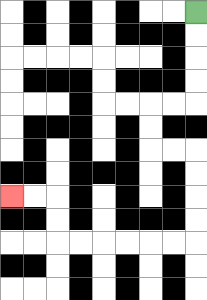{'start': '[8, 0]', 'end': '[0, 8]', 'path_directions': 'D,D,D,D,L,L,D,D,R,R,D,D,D,D,L,L,L,L,L,L,U,U,L,L', 'path_coordinates': '[[8, 0], [8, 1], [8, 2], [8, 3], [8, 4], [7, 4], [6, 4], [6, 5], [6, 6], [7, 6], [8, 6], [8, 7], [8, 8], [8, 9], [8, 10], [7, 10], [6, 10], [5, 10], [4, 10], [3, 10], [2, 10], [2, 9], [2, 8], [1, 8], [0, 8]]'}